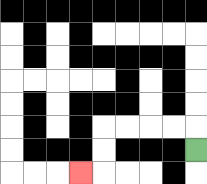{'start': '[8, 6]', 'end': '[3, 7]', 'path_directions': 'U,L,L,L,L,D,D,L', 'path_coordinates': '[[8, 6], [8, 5], [7, 5], [6, 5], [5, 5], [4, 5], [4, 6], [4, 7], [3, 7]]'}